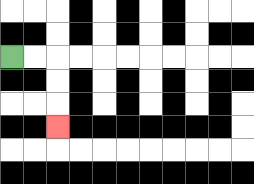{'start': '[0, 2]', 'end': '[2, 5]', 'path_directions': 'R,R,D,D,D', 'path_coordinates': '[[0, 2], [1, 2], [2, 2], [2, 3], [2, 4], [2, 5]]'}